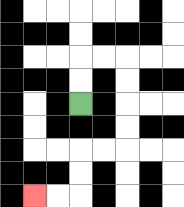{'start': '[3, 4]', 'end': '[1, 8]', 'path_directions': 'U,U,R,R,D,D,D,D,L,L,D,D,L,L', 'path_coordinates': '[[3, 4], [3, 3], [3, 2], [4, 2], [5, 2], [5, 3], [5, 4], [5, 5], [5, 6], [4, 6], [3, 6], [3, 7], [3, 8], [2, 8], [1, 8]]'}